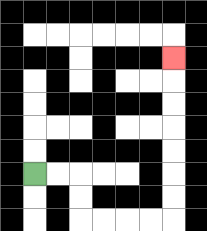{'start': '[1, 7]', 'end': '[7, 2]', 'path_directions': 'R,R,D,D,R,R,R,R,U,U,U,U,U,U,U', 'path_coordinates': '[[1, 7], [2, 7], [3, 7], [3, 8], [3, 9], [4, 9], [5, 9], [6, 9], [7, 9], [7, 8], [7, 7], [7, 6], [7, 5], [7, 4], [7, 3], [7, 2]]'}